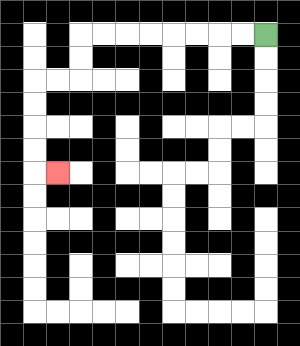{'start': '[11, 1]', 'end': '[2, 7]', 'path_directions': 'L,L,L,L,L,L,L,L,D,D,L,L,D,D,D,D,R', 'path_coordinates': '[[11, 1], [10, 1], [9, 1], [8, 1], [7, 1], [6, 1], [5, 1], [4, 1], [3, 1], [3, 2], [3, 3], [2, 3], [1, 3], [1, 4], [1, 5], [1, 6], [1, 7], [2, 7]]'}